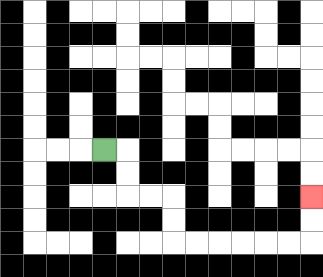{'start': '[4, 6]', 'end': '[13, 8]', 'path_directions': 'R,D,D,R,R,D,D,R,R,R,R,R,R,U,U', 'path_coordinates': '[[4, 6], [5, 6], [5, 7], [5, 8], [6, 8], [7, 8], [7, 9], [7, 10], [8, 10], [9, 10], [10, 10], [11, 10], [12, 10], [13, 10], [13, 9], [13, 8]]'}